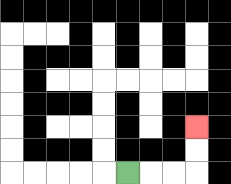{'start': '[5, 7]', 'end': '[8, 5]', 'path_directions': 'R,R,R,U,U', 'path_coordinates': '[[5, 7], [6, 7], [7, 7], [8, 7], [8, 6], [8, 5]]'}